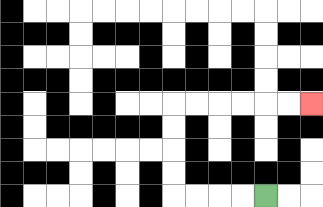{'start': '[11, 8]', 'end': '[13, 4]', 'path_directions': 'L,L,L,L,U,U,U,U,R,R,R,R,R,R', 'path_coordinates': '[[11, 8], [10, 8], [9, 8], [8, 8], [7, 8], [7, 7], [7, 6], [7, 5], [7, 4], [8, 4], [9, 4], [10, 4], [11, 4], [12, 4], [13, 4]]'}